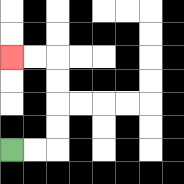{'start': '[0, 6]', 'end': '[0, 2]', 'path_directions': 'R,R,U,U,U,U,L,L', 'path_coordinates': '[[0, 6], [1, 6], [2, 6], [2, 5], [2, 4], [2, 3], [2, 2], [1, 2], [0, 2]]'}